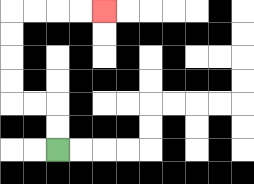{'start': '[2, 6]', 'end': '[4, 0]', 'path_directions': 'U,U,L,L,U,U,U,U,R,R,R,R', 'path_coordinates': '[[2, 6], [2, 5], [2, 4], [1, 4], [0, 4], [0, 3], [0, 2], [0, 1], [0, 0], [1, 0], [2, 0], [3, 0], [4, 0]]'}